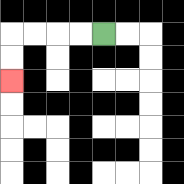{'start': '[4, 1]', 'end': '[0, 3]', 'path_directions': 'L,L,L,L,D,D', 'path_coordinates': '[[4, 1], [3, 1], [2, 1], [1, 1], [0, 1], [0, 2], [0, 3]]'}